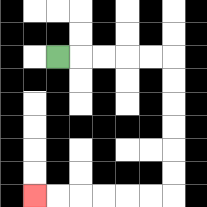{'start': '[2, 2]', 'end': '[1, 8]', 'path_directions': 'R,R,R,R,R,D,D,D,D,D,D,L,L,L,L,L,L', 'path_coordinates': '[[2, 2], [3, 2], [4, 2], [5, 2], [6, 2], [7, 2], [7, 3], [7, 4], [7, 5], [7, 6], [7, 7], [7, 8], [6, 8], [5, 8], [4, 8], [3, 8], [2, 8], [1, 8]]'}